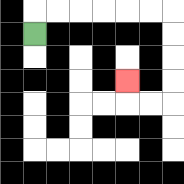{'start': '[1, 1]', 'end': '[5, 3]', 'path_directions': 'U,R,R,R,R,R,R,D,D,D,D,L,L,U', 'path_coordinates': '[[1, 1], [1, 0], [2, 0], [3, 0], [4, 0], [5, 0], [6, 0], [7, 0], [7, 1], [7, 2], [7, 3], [7, 4], [6, 4], [5, 4], [5, 3]]'}